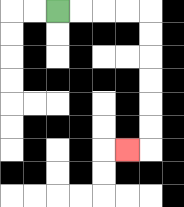{'start': '[2, 0]', 'end': '[5, 6]', 'path_directions': 'R,R,R,R,D,D,D,D,D,D,L', 'path_coordinates': '[[2, 0], [3, 0], [4, 0], [5, 0], [6, 0], [6, 1], [6, 2], [6, 3], [6, 4], [6, 5], [6, 6], [5, 6]]'}